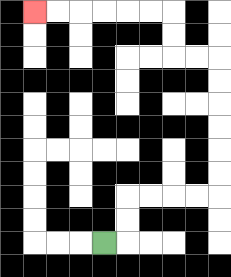{'start': '[4, 10]', 'end': '[1, 0]', 'path_directions': 'R,U,U,R,R,R,R,U,U,U,U,U,U,L,L,U,U,L,L,L,L,L,L', 'path_coordinates': '[[4, 10], [5, 10], [5, 9], [5, 8], [6, 8], [7, 8], [8, 8], [9, 8], [9, 7], [9, 6], [9, 5], [9, 4], [9, 3], [9, 2], [8, 2], [7, 2], [7, 1], [7, 0], [6, 0], [5, 0], [4, 0], [3, 0], [2, 0], [1, 0]]'}